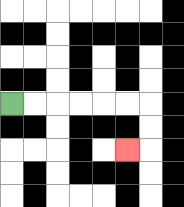{'start': '[0, 4]', 'end': '[5, 6]', 'path_directions': 'R,R,R,R,R,R,D,D,L', 'path_coordinates': '[[0, 4], [1, 4], [2, 4], [3, 4], [4, 4], [5, 4], [6, 4], [6, 5], [6, 6], [5, 6]]'}